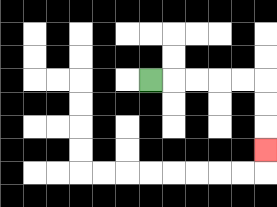{'start': '[6, 3]', 'end': '[11, 6]', 'path_directions': 'R,R,R,R,R,D,D,D', 'path_coordinates': '[[6, 3], [7, 3], [8, 3], [9, 3], [10, 3], [11, 3], [11, 4], [11, 5], [11, 6]]'}